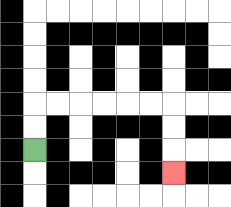{'start': '[1, 6]', 'end': '[7, 7]', 'path_directions': 'U,U,R,R,R,R,R,R,D,D,D', 'path_coordinates': '[[1, 6], [1, 5], [1, 4], [2, 4], [3, 4], [4, 4], [5, 4], [6, 4], [7, 4], [7, 5], [7, 6], [7, 7]]'}